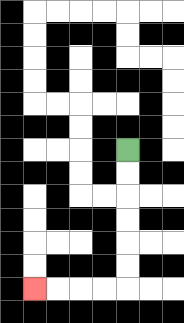{'start': '[5, 6]', 'end': '[1, 12]', 'path_directions': 'D,D,D,D,D,D,L,L,L,L', 'path_coordinates': '[[5, 6], [5, 7], [5, 8], [5, 9], [5, 10], [5, 11], [5, 12], [4, 12], [3, 12], [2, 12], [1, 12]]'}